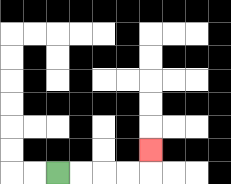{'start': '[2, 7]', 'end': '[6, 6]', 'path_directions': 'R,R,R,R,U', 'path_coordinates': '[[2, 7], [3, 7], [4, 7], [5, 7], [6, 7], [6, 6]]'}